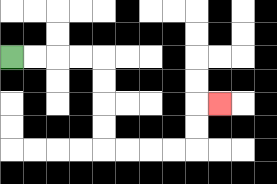{'start': '[0, 2]', 'end': '[9, 4]', 'path_directions': 'R,R,R,R,D,D,D,D,R,R,R,R,U,U,R', 'path_coordinates': '[[0, 2], [1, 2], [2, 2], [3, 2], [4, 2], [4, 3], [4, 4], [4, 5], [4, 6], [5, 6], [6, 6], [7, 6], [8, 6], [8, 5], [8, 4], [9, 4]]'}